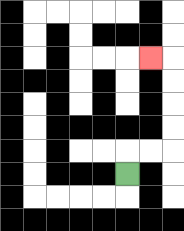{'start': '[5, 7]', 'end': '[6, 2]', 'path_directions': 'U,R,R,U,U,U,U,L', 'path_coordinates': '[[5, 7], [5, 6], [6, 6], [7, 6], [7, 5], [7, 4], [7, 3], [7, 2], [6, 2]]'}